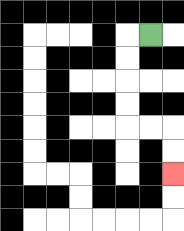{'start': '[6, 1]', 'end': '[7, 7]', 'path_directions': 'L,D,D,D,D,R,R,D,D', 'path_coordinates': '[[6, 1], [5, 1], [5, 2], [5, 3], [5, 4], [5, 5], [6, 5], [7, 5], [7, 6], [7, 7]]'}